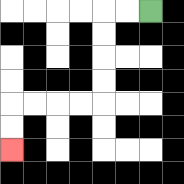{'start': '[6, 0]', 'end': '[0, 6]', 'path_directions': 'L,L,D,D,D,D,L,L,L,L,D,D', 'path_coordinates': '[[6, 0], [5, 0], [4, 0], [4, 1], [4, 2], [4, 3], [4, 4], [3, 4], [2, 4], [1, 4], [0, 4], [0, 5], [0, 6]]'}